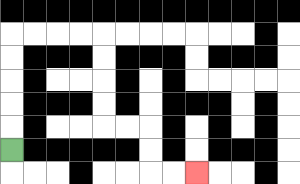{'start': '[0, 6]', 'end': '[8, 7]', 'path_directions': 'U,U,U,U,U,R,R,R,R,D,D,D,D,R,R,D,D,R,R', 'path_coordinates': '[[0, 6], [0, 5], [0, 4], [0, 3], [0, 2], [0, 1], [1, 1], [2, 1], [3, 1], [4, 1], [4, 2], [4, 3], [4, 4], [4, 5], [5, 5], [6, 5], [6, 6], [6, 7], [7, 7], [8, 7]]'}